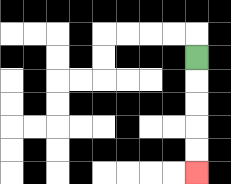{'start': '[8, 2]', 'end': '[8, 7]', 'path_directions': 'D,D,D,D,D', 'path_coordinates': '[[8, 2], [8, 3], [8, 4], [8, 5], [8, 6], [8, 7]]'}